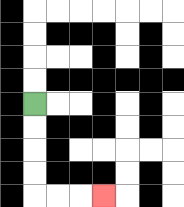{'start': '[1, 4]', 'end': '[4, 8]', 'path_directions': 'D,D,D,D,R,R,R', 'path_coordinates': '[[1, 4], [1, 5], [1, 6], [1, 7], [1, 8], [2, 8], [3, 8], [4, 8]]'}